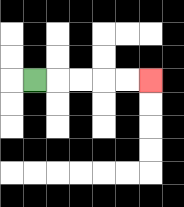{'start': '[1, 3]', 'end': '[6, 3]', 'path_directions': 'R,R,R,R,R', 'path_coordinates': '[[1, 3], [2, 3], [3, 3], [4, 3], [5, 3], [6, 3]]'}